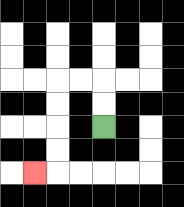{'start': '[4, 5]', 'end': '[1, 7]', 'path_directions': 'U,U,L,L,D,D,D,D,L', 'path_coordinates': '[[4, 5], [4, 4], [4, 3], [3, 3], [2, 3], [2, 4], [2, 5], [2, 6], [2, 7], [1, 7]]'}